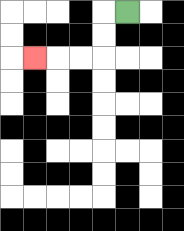{'start': '[5, 0]', 'end': '[1, 2]', 'path_directions': 'L,D,D,L,L,L', 'path_coordinates': '[[5, 0], [4, 0], [4, 1], [4, 2], [3, 2], [2, 2], [1, 2]]'}